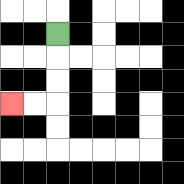{'start': '[2, 1]', 'end': '[0, 4]', 'path_directions': 'D,D,D,L,L', 'path_coordinates': '[[2, 1], [2, 2], [2, 3], [2, 4], [1, 4], [0, 4]]'}